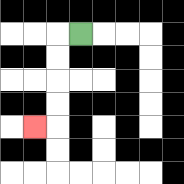{'start': '[3, 1]', 'end': '[1, 5]', 'path_directions': 'L,D,D,D,D,L', 'path_coordinates': '[[3, 1], [2, 1], [2, 2], [2, 3], [2, 4], [2, 5], [1, 5]]'}